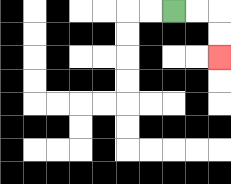{'start': '[7, 0]', 'end': '[9, 2]', 'path_directions': 'R,R,D,D', 'path_coordinates': '[[7, 0], [8, 0], [9, 0], [9, 1], [9, 2]]'}